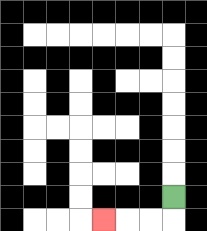{'start': '[7, 8]', 'end': '[4, 9]', 'path_directions': 'D,L,L,L', 'path_coordinates': '[[7, 8], [7, 9], [6, 9], [5, 9], [4, 9]]'}